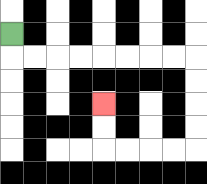{'start': '[0, 1]', 'end': '[4, 4]', 'path_directions': 'D,R,R,R,R,R,R,R,R,D,D,D,D,L,L,L,L,U,U', 'path_coordinates': '[[0, 1], [0, 2], [1, 2], [2, 2], [3, 2], [4, 2], [5, 2], [6, 2], [7, 2], [8, 2], [8, 3], [8, 4], [8, 5], [8, 6], [7, 6], [6, 6], [5, 6], [4, 6], [4, 5], [4, 4]]'}